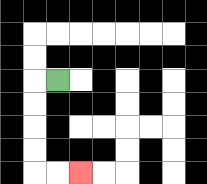{'start': '[2, 3]', 'end': '[3, 7]', 'path_directions': 'L,D,D,D,D,R,R', 'path_coordinates': '[[2, 3], [1, 3], [1, 4], [1, 5], [1, 6], [1, 7], [2, 7], [3, 7]]'}